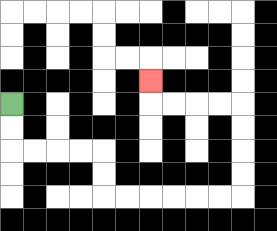{'start': '[0, 4]', 'end': '[6, 3]', 'path_directions': 'D,D,R,R,R,R,D,D,R,R,R,R,R,R,U,U,U,U,L,L,L,L,U', 'path_coordinates': '[[0, 4], [0, 5], [0, 6], [1, 6], [2, 6], [3, 6], [4, 6], [4, 7], [4, 8], [5, 8], [6, 8], [7, 8], [8, 8], [9, 8], [10, 8], [10, 7], [10, 6], [10, 5], [10, 4], [9, 4], [8, 4], [7, 4], [6, 4], [6, 3]]'}